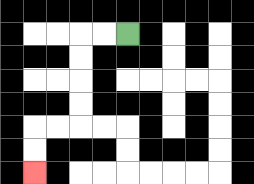{'start': '[5, 1]', 'end': '[1, 7]', 'path_directions': 'L,L,D,D,D,D,L,L,D,D', 'path_coordinates': '[[5, 1], [4, 1], [3, 1], [3, 2], [3, 3], [3, 4], [3, 5], [2, 5], [1, 5], [1, 6], [1, 7]]'}